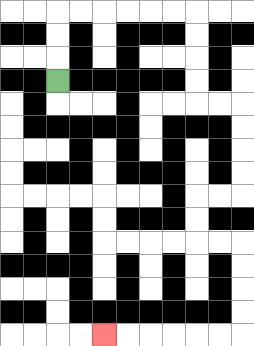{'start': '[2, 3]', 'end': '[4, 14]', 'path_directions': 'U,U,U,R,R,R,R,R,R,D,D,D,D,R,R,D,D,D,D,L,L,D,D,R,R,D,D,D,D,L,L,L,L,L,L', 'path_coordinates': '[[2, 3], [2, 2], [2, 1], [2, 0], [3, 0], [4, 0], [5, 0], [6, 0], [7, 0], [8, 0], [8, 1], [8, 2], [8, 3], [8, 4], [9, 4], [10, 4], [10, 5], [10, 6], [10, 7], [10, 8], [9, 8], [8, 8], [8, 9], [8, 10], [9, 10], [10, 10], [10, 11], [10, 12], [10, 13], [10, 14], [9, 14], [8, 14], [7, 14], [6, 14], [5, 14], [4, 14]]'}